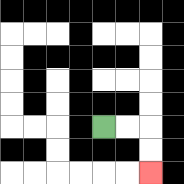{'start': '[4, 5]', 'end': '[6, 7]', 'path_directions': 'R,R,D,D', 'path_coordinates': '[[4, 5], [5, 5], [6, 5], [6, 6], [6, 7]]'}